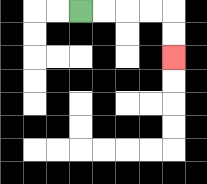{'start': '[3, 0]', 'end': '[7, 2]', 'path_directions': 'R,R,R,R,D,D', 'path_coordinates': '[[3, 0], [4, 0], [5, 0], [6, 0], [7, 0], [7, 1], [7, 2]]'}